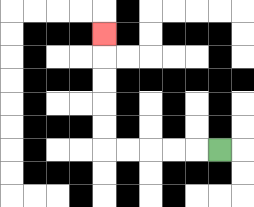{'start': '[9, 6]', 'end': '[4, 1]', 'path_directions': 'L,L,L,L,L,U,U,U,U,U', 'path_coordinates': '[[9, 6], [8, 6], [7, 6], [6, 6], [5, 6], [4, 6], [4, 5], [4, 4], [4, 3], [4, 2], [4, 1]]'}